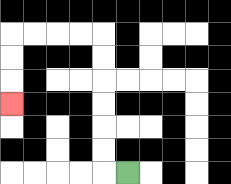{'start': '[5, 7]', 'end': '[0, 4]', 'path_directions': 'L,U,U,U,U,U,U,L,L,L,L,D,D,D', 'path_coordinates': '[[5, 7], [4, 7], [4, 6], [4, 5], [4, 4], [4, 3], [4, 2], [4, 1], [3, 1], [2, 1], [1, 1], [0, 1], [0, 2], [0, 3], [0, 4]]'}